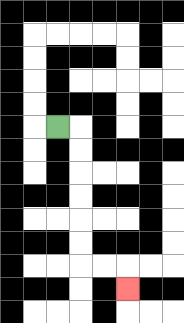{'start': '[2, 5]', 'end': '[5, 12]', 'path_directions': 'R,D,D,D,D,D,D,R,R,D', 'path_coordinates': '[[2, 5], [3, 5], [3, 6], [3, 7], [3, 8], [3, 9], [3, 10], [3, 11], [4, 11], [5, 11], [5, 12]]'}